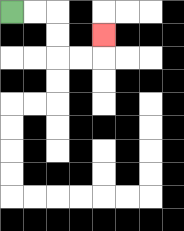{'start': '[0, 0]', 'end': '[4, 1]', 'path_directions': 'R,R,D,D,R,R,U', 'path_coordinates': '[[0, 0], [1, 0], [2, 0], [2, 1], [2, 2], [3, 2], [4, 2], [4, 1]]'}